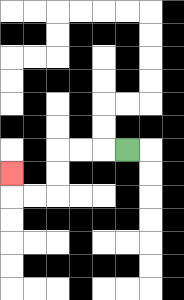{'start': '[5, 6]', 'end': '[0, 7]', 'path_directions': 'L,L,L,D,D,L,L,U', 'path_coordinates': '[[5, 6], [4, 6], [3, 6], [2, 6], [2, 7], [2, 8], [1, 8], [0, 8], [0, 7]]'}